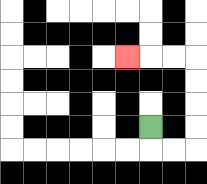{'start': '[6, 5]', 'end': '[5, 2]', 'path_directions': 'D,R,R,U,U,U,U,L,L,L', 'path_coordinates': '[[6, 5], [6, 6], [7, 6], [8, 6], [8, 5], [8, 4], [8, 3], [8, 2], [7, 2], [6, 2], [5, 2]]'}